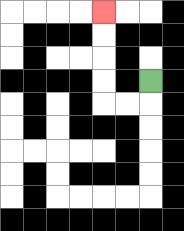{'start': '[6, 3]', 'end': '[4, 0]', 'path_directions': 'D,L,L,U,U,U,U', 'path_coordinates': '[[6, 3], [6, 4], [5, 4], [4, 4], [4, 3], [4, 2], [4, 1], [4, 0]]'}